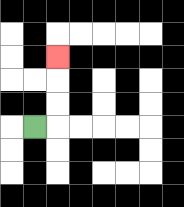{'start': '[1, 5]', 'end': '[2, 2]', 'path_directions': 'R,U,U,U', 'path_coordinates': '[[1, 5], [2, 5], [2, 4], [2, 3], [2, 2]]'}